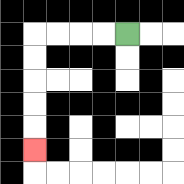{'start': '[5, 1]', 'end': '[1, 6]', 'path_directions': 'L,L,L,L,D,D,D,D,D', 'path_coordinates': '[[5, 1], [4, 1], [3, 1], [2, 1], [1, 1], [1, 2], [1, 3], [1, 4], [1, 5], [1, 6]]'}